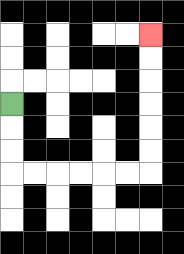{'start': '[0, 4]', 'end': '[6, 1]', 'path_directions': 'D,D,D,R,R,R,R,R,R,U,U,U,U,U,U', 'path_coordinates': '[[0, 4], [0, 5], [0, 6], [0, 7], [1, 7], [2, 7], [3, 7], [4, 7], [5, 7], [6, 7], [6, 6], [6, 5], [6, 4], [6, 3], [6, 2], [6, 1]]'}